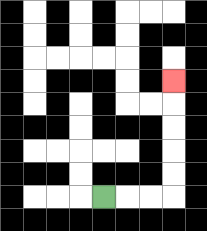{'start': '[4, 8]', 'end': '[7, 3]', 'path_directions': 'R,R,R,U,U,U,U,U', 'path_coordinates': '[[4, 8], [5, 8], [6, 8], [7, 8], [7, 7], [7, 6], [7, 5], [7, 4], [7, 3]]'}